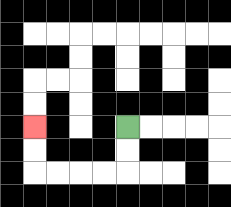{'start': '[5, 5]', 'end': '[1, 5]', 'path_directions': 'D,D,L,L,L,L,U,U', 'path_coordinates': '[[5, 5], [5, 6], [5, 7], [4, 7], [3, 7], [2, 7], [1, 7], [1, 6], [1, 5]]'}